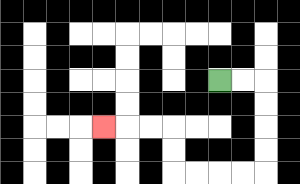{'start': '[9, 3]', 'end': '[4, 5]', 'path_directions': 'R,R,D,D,D,D,L,L,L,L,U,U,L,L,L', 'path_coordinates': '[[9, 3], [10, 3], [11, 3], [11, 4], [11, 5], [11, 6], [11, 7], [10, 7], [9, 7], [8, 7], [7, 7], [7, 6], [7, 5], [6, 5], [5, 5], [4, 5]]'}